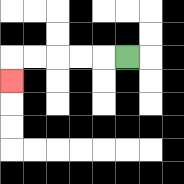{'start': '[5, 2]', 'end': '[0, 3]', 'path_directions': 'L,L,L,L,L,D', 'path_coordinates': '[[5, 2], [4, 2], [3, 2], [2, 2], [1, 2], [0, 2], [0, 3]]'}